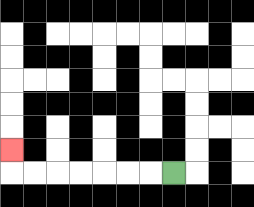{'start': '[7, 7]', 'end': '[0, 6]', 'path_directions': 'L,L,L,L,L,L,L,U', 'path_coordinates': '[[7, 7], [6, 7], [5, 7], [4, 7], [3, 7], [2, 7], [1, 7], [0, 7], [0, 6]]'}